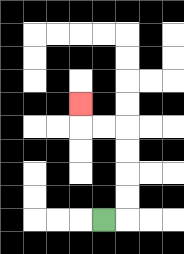{'start': '[4, 9]', 'end': '[3, 4]', 'path_directions': 'R,U,U,U,U,L,L,U', 'path_coordinates': '[[4, 9], [5, 9], [5, 8], [5, 7], [5, 6], [5, 5], [4, 5], [3, 5], [3, 4]]'}